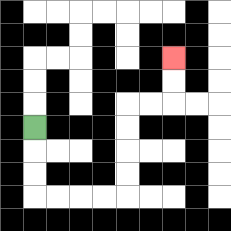{'start': '[1, 5]', 'end': '[7, 2]', 'path_directions': 'D,D,D,R,R,R,R,U,U,U,U,R,R,U,U', 'path_coordinates': '[[1, 5], [1, 6], [1, 7], [1, 8], [2, 8], [3, 8], [4, 8], [5, 8], [5, 7], [5, 6], [5, 5], [5, 4], [6, 4], [7, 4], [7, 3], [7, 2]]'}